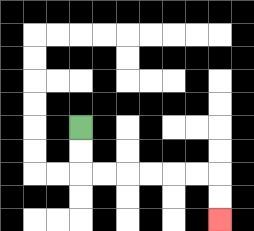{'start': '[3, 5]', 'end': '[9, 9]', 'path_directions': 'D,D,R,R,R,R,R,R,D,D', 'path_coordinates': '[[3, 5], [3, 6], [3, 7], [4, 7], [5, 7], [6, 7], [7, 7], [8, 7], [9, 7], [9, 8], [9, 9]]'}